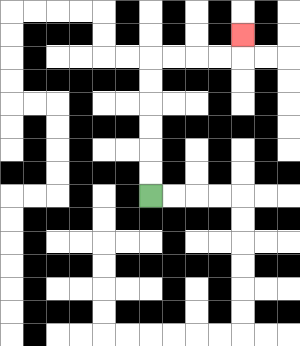{'start': '[6, 8]', 'end': '[10, 1]', 'path_directions': 'U,U,U,U,U,U,R,R,R,R,U', 'path_coordinates': '[[6, 8], [6, 7], [6, 6], [6, 5], [6, 4], [6, 3], [6, 2], [7, 2], [8, 2], [9, 2], [10, 2], [10, 1]]'}